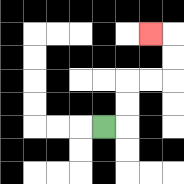{'start': '[4, 5]', 'end': '[6, 1]', 'path_directions': 'R,U,U,R,R,U,U,L', 'path_coordinates': '[[4, 5], [5, 5], [5, 4], [5, 3], [6, 3], [7, 3], [7, 2], [7, 1], [6, 1]]'}